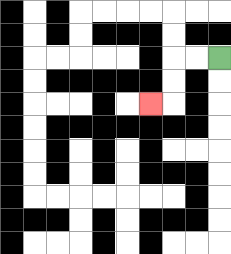{'start': '[9, 2]', 'end': '[6, 4]', 'path_directions': 'L,L,D,D,L', 'path_coordinates': '[[9, 2], [8, 2], [7, 2], [7, 3], [7, 4], [6, 4]]'}